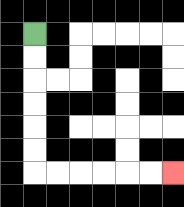{'start': '[1, 1]', 'end': '[7, 7]', 'path_directions': 'D,D,D,D,D,D,R,R,R,R,R,R', 'path_coordinates': '[[1, 1], [1, 2], [1, 3], [1, 4], [1, 5], [1, 6], [1, 7], [2, 7], [3, 7], [4, 7], [5, 7], [6, 7], [7, 7]]'}